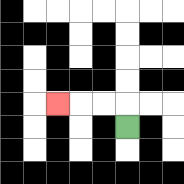{'start': '[5, 5]', 'end': '[2, 4]', 'path_directions': 'U,L,L,L', 'path_coordinates': '[[5, 5], [5, 4], [4, 4], [3, 4], [2, 4]]'}